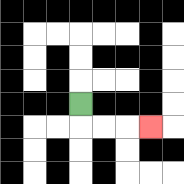{'start': '[3, 4]', 'end': '[6, 5]', 'path_directions': 'D,R,R,R', 'path_coordinates': '[[3, 4], [3, 5], [4, 5], [5, 5], [6, 5]]'}